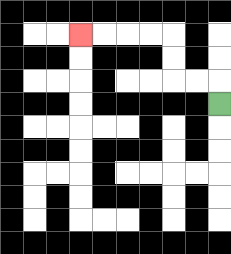{'start': '[9, 4]', 'end': '[3, 1]', 'path_directions': 'U,L,L,U,U,L,L,L,L', 'path_coordinates': '[[9, 4], [9, 3], [8, 3], [7, 3], [7, 2], [7, 1], [6, 1], [5, 1], [4, 1], [3, 1]]'}